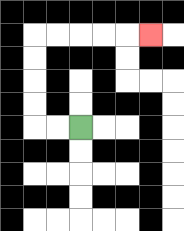{'start': '[3, 5]', 'end': '[6, 1]', 'path_directions': 'L,L,U,U,U,U,R,R,R,R,R', 'path_coordinates': '[[3, 5], [2, 5], [1, 5], [1, 4], [1, 3], [1, 2], [1, 1], [2, 1], [3, 1], [4, 1], [5, 1], [6, 1]]'}